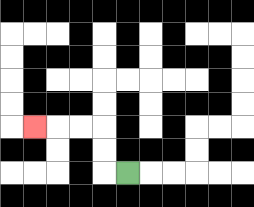{'start': '[5, 7]', 'end': '[1, 5]', 'path_directions': 'L,U,U,L,L,L', 'path_coordinates': '[[5, 7], [4, 7], [4, 6], [4, 5], [3, 5], [2, 5], [1, 5]]'}